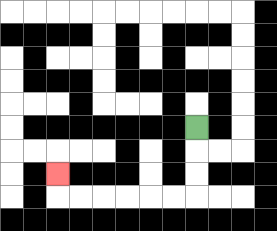{'start': '[8, 5]', 'end': '[2, 7]', 'path_directions': 'D,D,D,L,L,L,L,L,L,U', 'path_coordinates': '[[8, 5], [8, 6], [8, 7], [8, 8], [7, 8], [6, 8], [5, 8], [4, 8], [3, 8], [2, 8], [2, 7]]'}